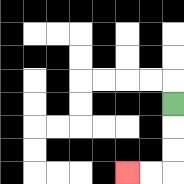{'start': '[7, 4]', 'end': '[5, 7]', 'path_directions': 'D,D,D,L,L', 'path_coordinates': '[[7, 4], [7, 5], [7, 6], [7, 7], [6, 7], [5, 7]]'}